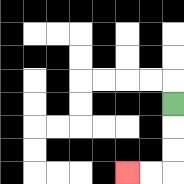{'start': '[7, 4]', 'end': '[5, 7]', 'path_directions': 'D,D,D,L,L', 'path_coordinates': '[[7, 4], [7, 5], [7, 6], [7, 7], [6, 7], [5, 7]]'}